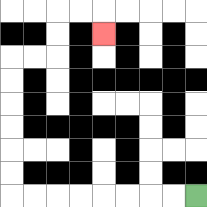{'start': '[8, 8]', 'end': '[4, 1]', 'path_directions': 'L,L,L,L,L,L,L,L,U,U,U,U,U,U,R,R,U,U,R,R,D', 'path_coordinates': '[[8, 8], [7, 8], [6, 8], [5, 8], [4, 8], [3, 8], [2, 8], [1, 8], [0, 8], [0, 7], [0, 6], [0, 5], [0, 4], [0, 3], [0, 2], [1, 2], [2, 2], [2, 1], [2, 0], [3, 0], [4, 0], [4, 1]]'}